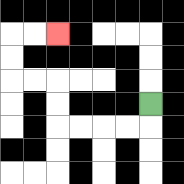{'start': '[6, 4]', 'end': '[2, 1]', 'path_directions': 'D,L,L,L,L,U,U,L,L,U,U,R,R', 'path_coordinates': '[[6, 4], [6, 5], [5, 5], [4, 5], [3, 5], [2, 5], [2, 4], [2, 3], [1, 3], [0, 3], [0, 2], [0, 1], [1, 1], [2, 1]]'}